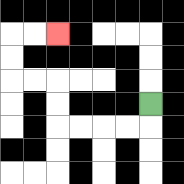{'start': '[6, 4]', 'end': '[2, 1]', 'path_directions': 'D,L,L,L,L,U,U,L,L,U,U,R,R', 'path_coordinates': '[[6, 4], [6, 5], [5, 5], [4, 5], [3, 5], [2, 5], [2, 4], [2, 3], [1, 3], [0, 3], [0, 2], [0, 1], [1, 1], [2, 1]]'}